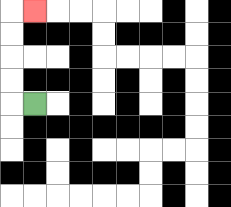{'start': '[1, 4]', 'end': '[1, 0]', 'path_directions': 'L,U,U,U,U,R', 'path_coordinates': '[[1, 4], [0, 4], [0, 3], [0, 2], [0, 1], [0, 0], [1, 0]]'}